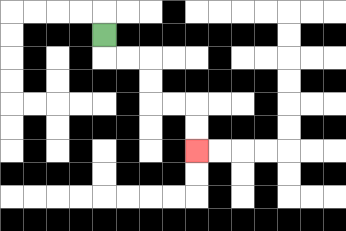{'start': '[4, 1]', 'end': '[8, 6]', 'path_directions': 'D,R,R,D,D,R,R,D,D', 'path_coordinates': '[[4, 1], [4, 2], [5, 2], [6, 2], [6, 3], [6, 4], [7, 4], [8, 4], [8, 5], [8, 6]]'}